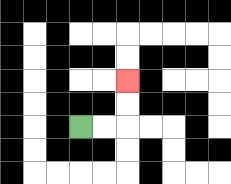{'start': '[3, 5]', 'end': '[5, 3]', 'path_directions': 'R,R,U,U', 'path_coordinates': '[[3, 5], [4, 5], [5, 5], [5, 4], [5, 3]]'}